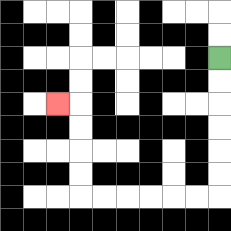{'start': '[9, 2]', 'end': '[2, 4]', 'path_directions': 'D,D,D,D,D,D,L,L,L,L,L,L,U,U,U,U,L', 'path_coordinates': '[[9, 2], [9, 3], [9, 4], [9, 5], [9, 6], [9, 7], [9, 8], [8, 8], [7, 8], [6, 8], [5, 8], [4, 8], [3, 8], [3, 7], [3, 6], [3, 5], [3, 4], [2, 4]]'}